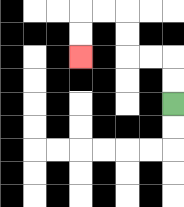{'start': '[7, 4]', 'end': '[3, 2]', 'path_directions': 'U,U,L,L,U,U,L,L,D,D', 'path_coordinates': '[[7, 4], [7, 3], [7, 2], [6, 2], [5, 2], [5, 1], [5, 0], [4, 0], [3, 0], [3, 1], [3, 2]]'}